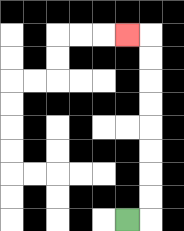{'start': '[5, 9]', 'end': '[5, 1]', 'path_directions': 'R,U,U,U,U,U,U,U,U,L', 'path_coordinates': '[[5, 9], [6, 9], [6, 8], [6, 7], [6, 6], [6, 5], [6, 4], [6, 3], [6, 2], [6, 1], [5, 1]]'}